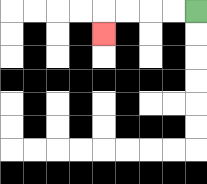{'start': '[8, 0]', 'end': '[4, 1]', 'path_directions': 'L,L,L,L,D', 'path_coordinates': '[[8, 0], [7, 0], [6, 0], [5, 0], [4, 0], [4, 1]]'}